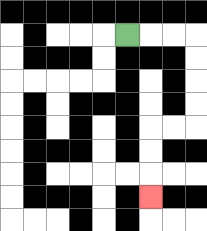{'start': '[5, 1]', 'end': '[6, 8]', 'path_directions': 'R,R,R,D,D,D,D,L,L,D,D,D', 'path_coordinates': '[[5, 1], [6, 1], [7, 1], [8, 1], [8, 2], [8, 3], [8, 4], [8, 5], [7, 5], [6, 5], [6, 6], [6, 7], [6, 8]]'}